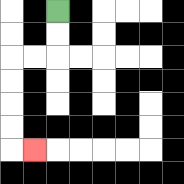{'start': '[2, 0]', 'end': '[1, 6]', 'path_directions': 'D,D,L,L,D,D,D,D,R', 'path_coordinates': '[[2, 0], [2, 1], [2, 2], [1, 2], [0, 2], [0, 3], [0, 4], [0, 5], [0, 6], [1, 6]]'}